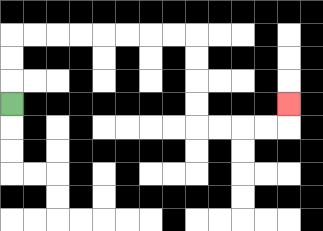{'start': '[0, 4]', 'end': '[12, 4]', 'path_directions': 'U,U,U,R,R,R,R,R,R,R,R,D,D,D,D,R,R,R,R,U', 'path_coordinates': '[[0, 4], [0, 3], [0, 2], [0, 1], [1, 1], [2, 1], [3, 1], [4, 1], [5, 1], [6, 1], [7, 1], [8, 1], [8, 2], [8, 3], [8, 4], [8, 5], [9, 5], [10, 5], [11, 5], [12, 5], [12, 4]]'}